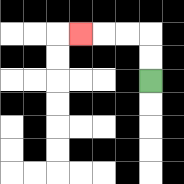{'start': '[6, 3]', 'end': '[3, 1]', 'path_directions': 'U,U,L,L,L', 'path_coordinates': '[[6, 3], [6, 2], [6, 1], [5, 1], [4, 1], [3, 1]]'}